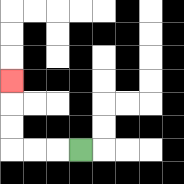{'start': '[3, 6]', 'end': '[0, 3]', 'path_directions': 'L,L,L,U,U,U', 'path_coordinates': '[[3, 6], [2, 6], [1, 6], [0, 6], [0, 5], [0, 4], [0, 3]]'}